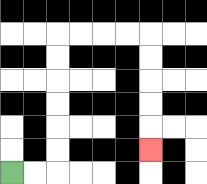{'start': '[0, 7]', 'end': '[6, 6]', 'path_directions': 'R,R,U,U,U,U,U,U,R,R,R,R,D,D,D,D,D', 'path_coordinates': '[[0, 7], [1, 7], [2, 7], [2, 6], [2, 5], [2, 4], [2, 3], [2, 2], [2, 1], [3, 1], [4, 1], [5, 1], [6, 1], [6, 2], [6, 3], [6, 4], [6, 5], [6, 6]]'}